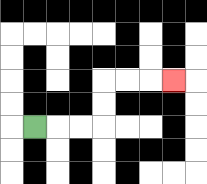{'start': '[1, 5]', 'end': '[7, 3]', 'path_directions': 'R,R,R,U,U,R,R,R', 'path_coordinates': '[[1, 5], [2, 5], [3, 5], [4, 5], [4, 4], [4, 3], [5, 3], [6, 3], [7, 3]]'}